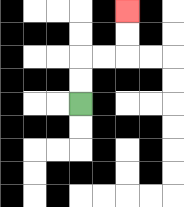{'start': '[3, 4]', 'end': '[5, 0]', 'path_directions': 'U,U,R,R,U,U', 'path_coordinates': '[[3, 4], [3, 3], [3, 2], [4, 2], [5, 2], [5, 1], [5, 0]]'}